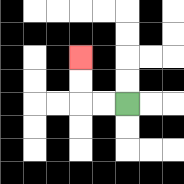{'start': '[5, 4]', 'end': '[3, 2]', 'path_directions': 'L,L,U,U', 'path_coordinates': '[[5, 4], [4, 4], [3, 4], [3, 3], [3, 2]]'}